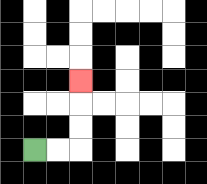{'start': '[1, 6]', 'end': '[3, 3]', 'path_directions': 'R,R,U,U,U', 'path_coordinates': '[[1, 6], [2, 6], [3, 6], [3, 5], [3, 4], [3, 3]]'}